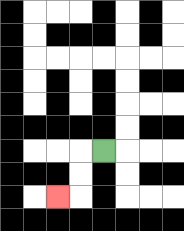{'start': '[4, 6]', 'end': '[2, 8]', 'path_directions': 'L,D,D,L', 'path_coordinates': '[[4, 6], [3, 6], [3, 7], [3, 8], [2, 8]]'}